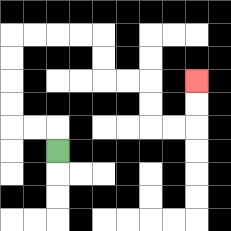{'start': '[2, 6]', 'end': '[8, 3]', 'path_directions': 'U,L,L,U,U,U,U,R,R,R,R,D,D,R,R,D,D,R,R,U,U', 'path_coordinates': '[[2, 6], [2, 5], [1, 5], [0, 5], [0, 4], [0, 3], [0, 2], [0, 1], [1, 1], [2, 1], [3, 1], [4, 1], [4, 2], [4, 3], [5, 3], [6, 3], [6, 4], [6, 5], [7, 5], [8, 5], [8, 4], [8, 3]]'}